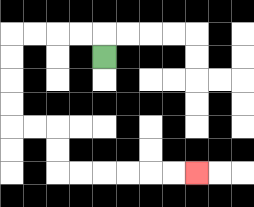{'start': '[4, 2]', 'end': '[8, 7]', 'path_directions': 'U,L,L,L,L,D,D,D,D,R,R,D,D,R,R,R,R,R,R', 'path_coordinates': '[[4, 2], [4, 1], [3, 1], [2, 1], [1, 1], [0, 1], [0, 2], [0, 3], [0, 4], [0, 5], [1, 5], [2, 5], [2, 6], [2, 7], [3, 7], [4, 7], [5, 7], [6, 7], [7, 7], [8, 7]]'}